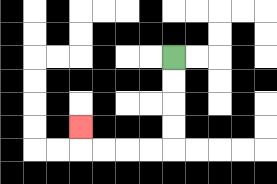{'start': '[7, 2]', 'end': '[3, 5]', 'path_directions': 'D,D,D,D,L,L,L,L,U', 'path_coordinates': '[[7, 2], [7, 3], [7, 4], [7, 5], [7, 6], [6, 6], [5, 6], [4, 6], [3, 6], [3, 5]]'}